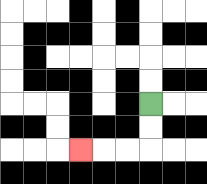{'start': '[6, 4]', 'end': '[3, 6]', 'path_directions': 'D,D,L,L,L', 'path_coordinates': '[[6, 4], [6, 5], [6, 6], [5, 6], [4, 6], [3, 6]]'}